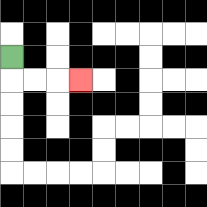{'start': '[0, 2]', 'end': '[3, 3]', 'path_directions': 'D,R,R,R', 'path_coordinates': '[[0, 2], [0, 3], [1, 3], [2, 3], [3, 3]]'}